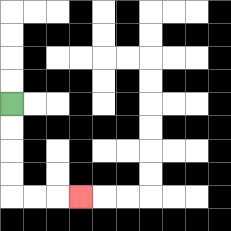{'start': '[0, 4]', 'end': '[3, 8]', 'path_directions': 'D,D,D,D,R,R,R', 'path_coordinates': '[[0, 4], [0, 5], [0, 6], [0, 7], [0, 8], [1, 8], [2, 8], [3, 8]]'}